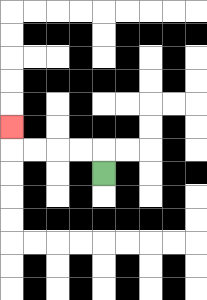{'start': '[4, 7]', 'end': '[0, 5]', 'path_directions': 'U,L,L,L,L,U', 'path_coordinates': '[[4, 7], [4, 6], [3, 6], [2, 6], [1, 6], [0, 6], [0, 5]]'}